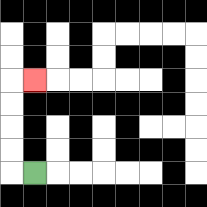{'start': '[1, 7]', 'end': '[1, 3]', 'path_directions': 'L,U,U,U,U,R', 'path_coordinates': '[[1, 7], [0, 7], [0, 6], [0, 5], [0, 4], [0, 3], [1, 3]]'}